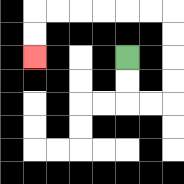{'start': '[5, 2]', 'end': '[1, 2]', 'path_directions': 'D,D,R,R,U,U,U,U,L,L,L,L,L,L,D,D', 'path_coordinates': '[[5, 2], [5, 3], [5, 4], [6, 4], [7, 4], [7, 3], [7, 2], [7, 1], [7, 0], [6, 0], [5, 0], [4, 0], [3, 0], [2, 0], [1, 0], [1, 1], [1, 2]]'}